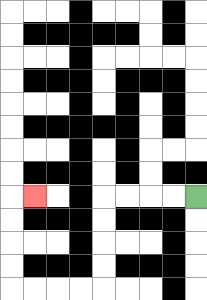{'start': '[8, 8]', 'end': '[1, 8]', 'path_directions': 'L,L,L,L,D,D,D,D,L,L,L,L,U,U,U,U,R', 'path_coordinates': '[[8, 8], [7, 8], [6, 8], [5, 8], [4, 8], [4, 9], [4, 10], [4, 11], [4, 12], [3, 12], [2, 12], [1, 12], [0, 12], [0, 11], [0, 10], [0, 9], [0, 8], [1, 8]]'}